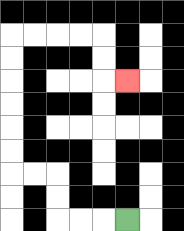{'start': '[5, 9]', 'end': '[5, 3]', 'path_directions': 'L,L,L,U,U,L,L,U,U,U,U,U,U,R,R,R,R,D,D,R', 'path_coordinates': '[[5, 9], [4, 9], [3, 9], [2, 9], [2, 8], [2, 7], [1, 7], [0, 7], [0, 6], [0, 5], [0, 4], [0, 3], [0, 2], [0, 1], [1, 1], [2, 1], [3, 1], [4, 1], [4, 2], [4, 3], [5, 3]]'}